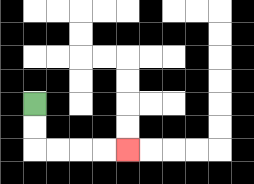{'start': '[1, 4]', 'end': '[5, 6]', 'path_directions': 'D,D,R,R,R,R', 'path_coordinates': '[[1, 4], [1, 5], [1, 6], [2, 6], [3, 6], [4, 6], [5, 6]]'}